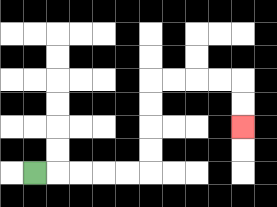{'start': '[1, 7]', 'end': '[10, 5]', 'path_directions': 'R,R,R,R,R,U,U,U,U,R,R,R,R,D,D', 'path_coordinates': '[[1, 7], [2, 7], [3, 7], [4, 7], [5, 7], [6, 7], [6, 6], [6, 5], [6, 4], [6, 3], [7, 3], [8, 3], [9, 3], [10, 3], [10, 4], [10, 5]]'}